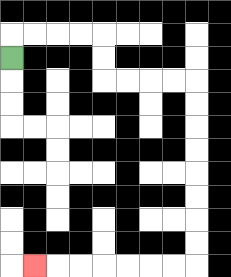{'start': '[0, 2]', 'end': '[1, 11]', 'path_directions': 'U,R,R,R,R,D,D,R,R,R,R,D,D,D,D,D,D,D,D,L,L,L,L,L,L,L', 'path_coordinates': '[[0, 2], [0, 1], [1, 1], [2, 1], [3, 1], [4, 1], [4, 2], [4, 3], [5, 3], [6, 3], [7, 3], [8, 3], [8, 4], [8, 5], [8, 6], [8, 7], [8, 8], [8, 9], [8, 10], [8, 11], [7, 11], [6, 11], [5, 11], [4, 11], [3, 11], [2, 11], [1, 11]]'}